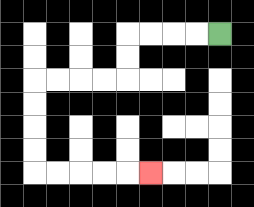{'start': '[9, 1]', 'end': '[6, 7]', 'path_directions': 'L,L,L,L,D,D,L,L,L,L,D,D,D,D,R,R,R,R,R', 'path_coordinates': '[[9, 1], [8, 1], [7, 1], [6, 1], [5, 1], [5, 2], [5, 3], [4, 3], [3, 3], [2, 3], [1, 3], [1, 4], [1, 5], [1, 6], [1, 7], [2, 7], [3, 7], [4, 7], [5, 7], [6, 7]]'}